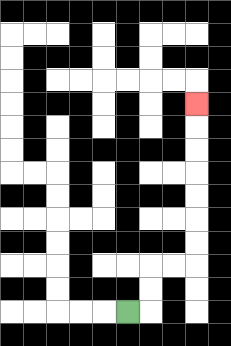{'start': '[5, 13]', 'end': '[8, 4]', 'path_directions': 'R,U,U,R,R,U,U,U,U,U,U,U', 'path_coordinates': '[[5, 13], [6, 13], [6, 12], [6, 11], [7, 11], [8, 11], [8, 10], [8, 9], [8, 8], [8, 7], [8, 6], [8, 5], [8, 4]]'}